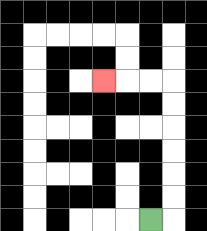{'start': '[6, 9]', 'end': '[4, 3]', 'path_directions': 'R,U,U,U,U,U,U,L,L,L', 'path_coordinates': '[[6, 9], [7, 9], [7, 8], [7, 7], [7, 6], [7, 5], [7, 4], [7, 3], [6, 3], [5, 3], [4, 3]]'}